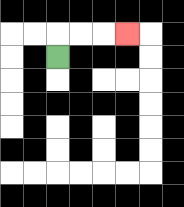{'start': '[2, 2]', 'end': '[5, 1]', 'path_directions': 'U,R,R,R', 'path_coordinates': '[[2, 2], [2, 1], [3, 1], [4, 1], [5, 1]]'}